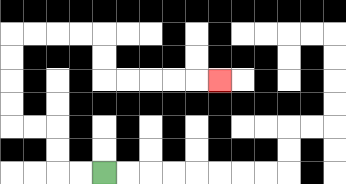{'start': '[4, 7]', 'end': '[9, 3]', 'path_directions': 'L,L,U,U,L,L,U,U,U,U,R,R,R,R,D,D,R,R,R,R,R', 'path_coordinates': '[[4, 7], [3, 7], [2, 7], [2, 6], [2, 5], [1, 5], [0, 5], [0, 4], [0, 3], [0, 2], [0, 1], [1, 1], [2, 1], [3, 1], [4, 1], [4, 2], [4, 3], [5, 3], [6, 3], [7, 3], [8, 3], [9, 3]]'}